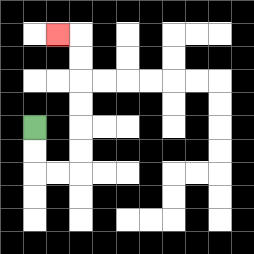{'start': '[1, 5]', 'end': '[2, 1]', 'path_directions': 'D,D,R,R,U,U,U,U,U,U,L', 'path_coordinates': '[[1, 5], [1, 6], [1, 7], [2, 7], [3, 7], [3, 6], [3, 5], [3, 4], [3, 3], [3, 2], [3, 1], [2, 1]]'}